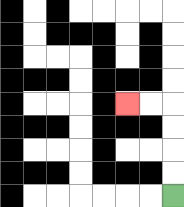{'start': '[7, 8]', 'end': '[5, 4]', 'path_directions': 'U,U,U,U,L,L', 'path_coordinates': '[[7, 8], [7, 7], [7, 6], [7, 5], [7, 4], [6, 4], [5, 4]]'}